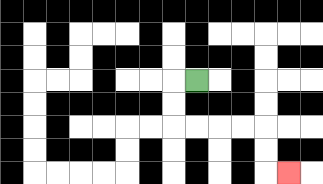{'start': '[8, 3]', 'end': '[12, 7]', 'path_directions': 'L,D,D,R,R,R,R,D,D,R', 'path_coordinates': '[[8, 3], [7, 3], [7, 4], [7, 5], [8, 5], [9, 5], [10, 5], [11, 5], [11, 6], [11, 7], [12, 7]]'}